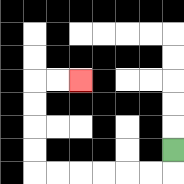{'start': '[7, 6]', 'end': '[3, 3]', 'path_directions': 'D,L,L,L,L,L,L,U,U,U,U,R,R', 'path_coordinates': '[[7, 6], [7, 7], [6, 7], [5, 7], [4, 7], [3, 7], [2, 7], [1, 7], [1, 6], [1, 5], [1, 4], [1, 3], [2, 3], [3, 3]]'}